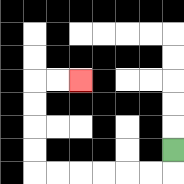{'start': '[7, 6]', 'end': '[3, 3]', 'path_directions': 'D,L,L,L,L,L,L,U,U,U,U,R,R', 'path_coordinates': '[[7, 6], [7, 7], [6, 7], [5, 7], [4, 7], [3, 7], [2, 7], [1, 7], [1, 6], [1, 5], [1, 4], [1, 3], [2, 3], [3, 3]]'}